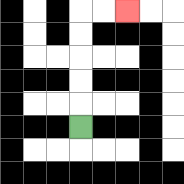{'start': '[3, 5]', 'end': '[5, 0]', 'path_directions': 'U,U,U,U,U,R,R', 'path_coordinates': '[[3, 5], [3, 4], [3, 3], [3, 2], [3, 1], [3, 0], [4, 0], [5, 0]]'}